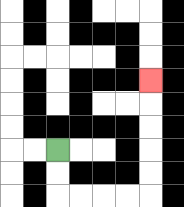{'start': '[2, 6]', 'end': '[6, 3]', 'path_directions': 'D,D,R,R,R,R,U,U,U,U,U', 'path_coordinates': '[[2, 6], [2, 7], [2, 8], [3, 8], [4, 8], [5, 8], [6, 8], [6, 7], [6, 6], [6, 5], [6, 4], [6, 3]]'}